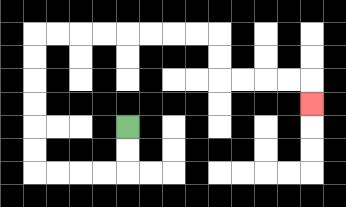{'start': '[5, 5]', 'end': '[13, 4]', 'path_directions': 'D,D,L,L,L,L,U,U,U,U,U,U,R,R,R,R,R,R,R,R,D,D,R,R,R,R,D', 'path_coordinates': '[[5, 5], [5, 6], [5, 7], [4, 7], [3, 7], [2, 7], [1, 7], [1, 6], [1, 5], [1, 4], [1, 3], [1, 2], [1, 1], [2, 1], [3, 1], [4, 1], [5, 1], [6, 1], [7, 1], [8, 1], [9, 1], [9, 2], [9, 3], [10, 3], [11, 3], [12, 3], [13, 3], [13, 4]]'}